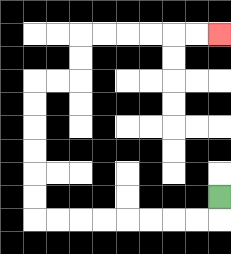{'start': '[9, 8]', 'end': '[9, 1]', 'path_directions': 'D,L,L,L,L,L,L,L,L,U,U,U,U,U,U,R,R,U,U,R,R,R,R,R,R', 'path_coordinates': '[[9, 8], [9, 9], [8, 9], [7, 9], [6, 9], [5, 9], [4, 9], [3, 9], [2, 9], [1, 9], [1, 8], [1, 7], [1, 6], [1, 5], [1, 4], [1, 3], [2, 3], [3, 3], [3, 2], [3, 1], [4, 1], [5, 1], [6, 1], [7, 1], [8, 1], [9, 1]]'}